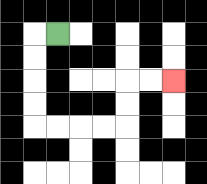{'start': '[2, 1]', 'end': '[7, 3]', 'path_directions': 'L,D,D,D,D,R,R,R,R,U,U,R,R', 'path_coordinates': '[[2, 1], [1, 1], [1, 2], [1, 3], [1, 4], [1, 5], [2, 5], [3, 5], [4, 5], [5, 5], [5, 4], [5, 3], [6, 3], [7, 3]]'}